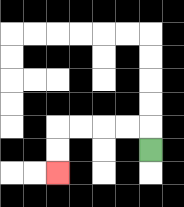{'start': '[6, 6]', 'end': '[2, 7]', 'path_directions': 'U,L,L,L,L,D,D', 'path_coordinates': '[[6, 6], [6, 5], [5, 5], [4, 5], [3, 5], [2, 5], [2, 6], [2, 7]]'}